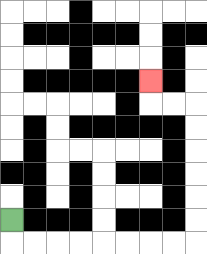{'start': '[0, 9]', 'end': '[6, 3]', 'path_directions': 'D,R,R,R,R,R,R,R,R,U,U,U,U,U,U,L,L,U', 'path_coordinates': '[[0, 9], [0, 10], [1, 10], [2, 10], [3, 10], [4, 10], [5, 10], [6, 10], [7, 10], [8, 10], [8, 9], [8, 8], [8, 7], [8, 6], [8, 5], [8, 4], [7, 4], [6, 4], [6, 3]]'}